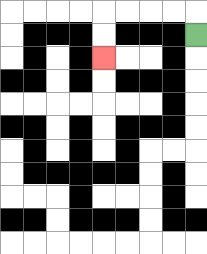{'start': '[8, 1]', 'end': '[4, 2]', 'path_directions': 'U,L,L,L,L,D,D', 'path_coordinates': '[[8, 1], [8, 0], [7, 0], [6, 0], [5, 0], [4, 0], [4, 1], [4, 2]]'}